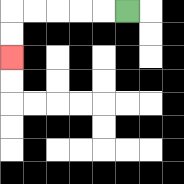{'start': '[5, 0]', 'end': '[0, 2]', 'path_directions': 'L,L,L,L,L,D,D', 'path_coordinates': '[[5, 0], [4, 0], [3, 0], [2, 0], [1, 0], [0, 0], [0, 1], [0, 2]]'}